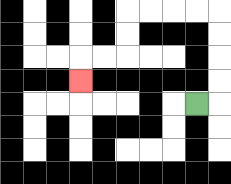{'start': '[8, 4]', 'end': '[3, 3]', 'path_directions': 'R,U,U,U,U,L,L,L,L,D,D,L,L,D', 'path_coordinates': '[[8, 4], [9, 4], [9, 3], [9, 2], [9, 1], [9, 0], [8, 0], [7, 0], [6, 0], [5, 0], [5, 1], [5, 2], [4, 2], [3, 2], [3, 3]]'}